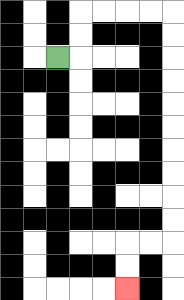{'start': '[2, 2]', 'end': '[5, 12]', 'path_directions': 'R,U,U,R,R,R,R,D,D,D,D,D,D,D,D,D,D,L,L,D,D', 'path_coordinates': '[[2, 2], [3, 2], [3, 1], [3, 0], [4, 0], [5, 0], [6, 0], [7, 0], [7, 1], [7, 2], [7, 3], [7, 4], [7, 5], [7, 6], [7, 7], [7, 8], [7, 9], [7, 10], [6, 10], [5, 10], [5, 11], [5, 12]]'}